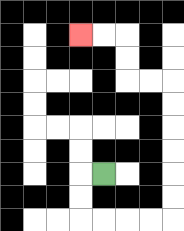{'start': '[4, 7]', 'end': '[3, 1]', 'path_directions': 'L,D,D,R,R,R,R,U,U,U,U,U,U,L,L,U,U,L,L', 'path_coordinates': '[[4, 7], [3, 7], [3, 8], [3, 9], [4, 9], [5, 9], [6, 9], [7, 9], [7, 8], [7, 7], [7, 6], [7, 5], [7, 4], [7, 3], [6, 3], [5, 3], [5, 2], [5, 1], [4, 1], [3, 1]]'}